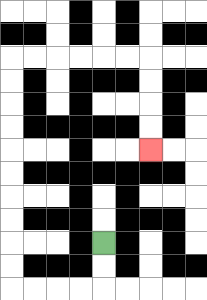{'start': '[4, 10]', 'end': '[6, 6]', 'path_directions': 'D,D,L,L,L,L,U,U,U,U,U,U,U,U,U,U,R,R,R,R,R,R,D,D,D,D', 'path_coordinates': '[[4, 10], [4, 11], [4, 12], [3, 12], [2, 12], [1, 12], [0, 12], [0, 11], [0, 10], [0, 9], [0, 8], [0, 7], [0, 6], [0, 5], [0, 4], [0, 3], [0, 2], [1, 2], [2, 2], [3, 2], [4, 2], [5, 2], [6, 2], [6, 3], [6, 4], [6, 5], [6, 6]]'}